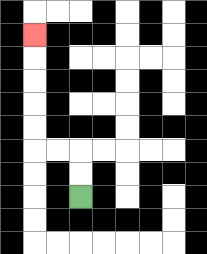{'start': '[3, 8]', 'end': '[1, 1]', 'path_directions': 'U,U,L,L,U,U,U,U,U', 'path_coordinates': '[[3, 8], [3, 7], [3, 6], [2, 6], [1, 6], [1, 5], [1, 4], [1, 3], [1, 2], [1, 1]]'}